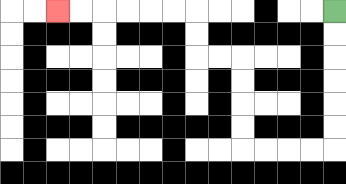{'start': '[14, 0]', 'end': '[2, 0]', 'path_directions': 'D,D,D,D,D,D,L,L,L,L,U,U,U,U,L,L,U,U,L,L,L,L,L,L', 'path_coordinates': '[[14, 0], [14, 1], [14, 2], [14, 3], [14, 4], [14, 5], [14, 6], [13, 6], [12, 6], [11, 6], [10, 6], [10, 5], [10, 4], [10, 3], [10, 2], [9, 2], [8, 2], [8, 1], [8, 0], [7, 0], [6, 0], [5, 0], [4, 0], [3, 0], [2, 0]]'}